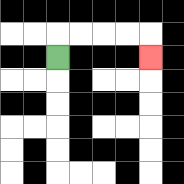{'start': '[2, 2]', 'end': '[6, 2]', 'path_directions': 'U,R,R,R,R,D', 'path_coordinates': '[[2, 2], [2, 1], [3, 1], [4, 1], [5, 1], [6, 1], [6, 2]]'}